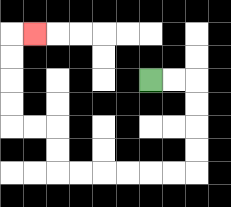{'start': '[6, 3]', 'end': '[1, 1]', 'path_directions': 'R,R,D,D,D,D,L,L,L,L,L,L,U,U,L,L,U,U,U,U,R', 'path_coordinates': '[[6, 3], [7, 3], [8, 3], [8, 4], [8, 5], [8, 6], [8, 7], [7, 7], [6, 7], [5, 7], [4, 7], [3, 7], [2, 7], [2, 6], [2, 5], [1, 5], [0, 5], [0, 4], [0, 3], [0, 2], [0, 1], [1, 1]]'}